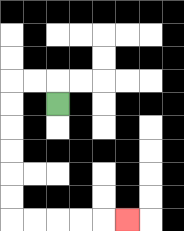{'start': '[2, 4]', 'end': '[5, 9]', 'path_directions': 'U,L,L,D,D,D,D,D,D,R,R,R,R,R', 'path_coordinates': '[[2, 4], [2, 3], [1, 3], [0, 3], [0, 4], [0, 5], [0, 6], [0, 7], [0, 8], [0, 9], [1, 9], [2, 9], [3, 9], [4, 9], [5, 9]]'}